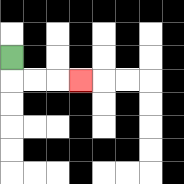{'start': '[0, 2]', 'end': '[3, 3]', 'path_directions': 'D,R,R,R', 'path_coordinates': '[[0, 2], [0, 3], [1, 3], [2, 3], [3, 3]]'}